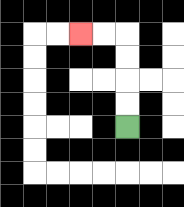{'start': '[5, 5]', 'end': '[3, 1]', 'path_directions': 'U,U,U,U,L,L', 'path_coordinates': '[[5, 5], [5, 4], [5, 3], [5, 2], [5, 1], [4, 1], [3, 1]]'}